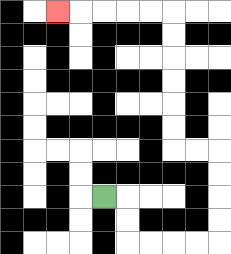{'start': '[4, 8]', 'end': '[2, 0]', 'path_directions': 'R,D,D,R,R,R,R,U,U,U,U,L,L,U,U,U,U,U,U,L,L,L,L,L', 'path_coordinates': '[[4, 8], [5, 8], [5, 9], [5, 10], [6, 10], [7, 10], [8, 10], [9, 10], [9, 9], [9, 8], [9, 7], [9, 6], [8, 6], [7, 6], [7, 5], [7, 4], [7, 3], [7, 2], [7, 1], [7, 0], [6, 0], [5, 0], [4, 0], [3, 0], [2, 0]]'}